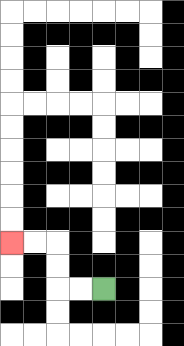{'start': '[4, 12]', 'end': '[0, 10]', 'path_directions': 'L,L,U,U,L,L', 'path_coordinates': '[[4, 12], [3, 12], [2, 12], [2, 11], [2, 10], [1, 10], [0, 10]]'}